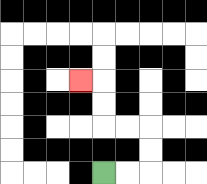{'start': '[4, 7]', 'end': '[3, 3]', 'path_directions': 'R,R,U,U,L,L,U,U,L', 'path_coordinates': '[[4, 7], [5, 7], [6, 7], [6, 6], [6, 5], [5, 5], [4, 5], [4, 4], [4, 3], [3, 3]]'}